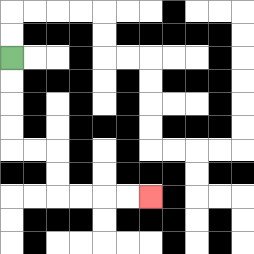{'start': '[0, 2]', 'end': '[6, 8]', 'path_directions': 'D,D,D,D,R,R,D,D,R,R,R,R', 'path_coordinates': '[[0, 2], [0, 3], [0, 4], [0, 5], [0, 6], [1, 6], [2, 6], [2, 7], [2, 8], [3, 8], [4, 8], [5, 8], [6, 8]]'}